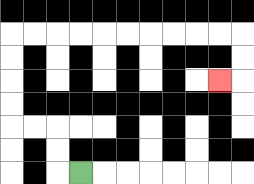{'start': '[3, 7]', 'end': '[9, 3]', 'path_directions': 'L,U,U,L,L,U,U,U,U,R,R,R,R,R,R,R,R,R,R,D,D,L', 'path_coordinates': '[[3, 7], [2, 7], [2, 6], [2, 5], [1, 5], [0, 5], [0, 4], [0, 3], [0, 2], [0, 1], [1, 1], [2, 1], [3, 1], [4, 1], [5, 1], [6, 1], [7, 1], [8, 1], [9, 1], [10, 1], [10, 2], [10, 3], [9, 3]]'}